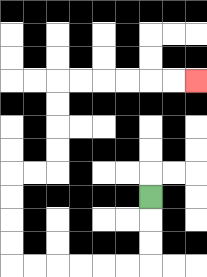{'start': '[6, 8]', 'end': '[8, 3]', 'path_directions': 'D,D,D,L,L,L,L,L,L,U,U,U,U,R,R,U,U,U,U,R,R,R,R,R,R', 'path_coordinates': '[[6, 8], [6, 9], [6, 10], [6, 11], [5, 11], [4, 11], [3, 11], [2, 11], [1, 11], [0, 11], [0, 10], [0, 9], [0, 8], [0, 7], [1, 7], [2, 7], [2, 6], [2, 5], [2, 4], [2, 3], [3, 3], [4, 3], [5, 3], [6, 3], [7, 3], [8, 3]]'}